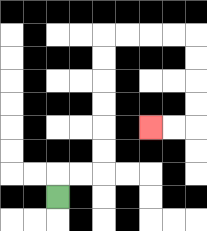{'start': '[2, 8]', 'end': '[6, 5]', 'path_directions': 'U,R,R,U,U,U,U,U,U,R,R,R,R,D,D,D,D,L,L', 'path_coordinates': '[[2, 8], [2, 7], [3, 7], [4, 7], [4, 6], [4, 5], [4, 4], [4, 3], [4, 2], [4, 1], [5, 1], [6, 1], [7, 1], [8, 1], [8, 2], [8, 3], [8, 4], [8, 5], [7, 5], [6, 5]]'}